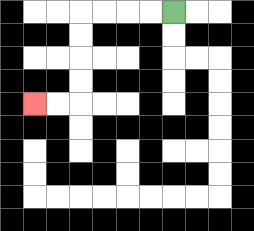{'start': '[7, 0]', 'end': '[1, 4]', 'path_directions': 'L,L,L,L,D,D,D,D,L,L', 'path_coordinates': '[[7, 0], [6, 0], [5, 0], [4, 0], [3, 0], [3, 1], [3, 2], [3, 3], [3, 4], [2, 4], [1, 4]]'}